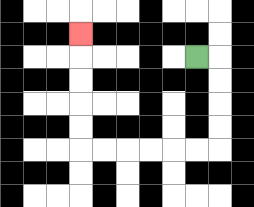{'start': '[8, 2]', 'end': '[3, 1]', 'path_directions': 'R,D,D,D,D,L,L,L,L,L,L,U,U,U,U,U', 'path_coordinates': '[[8, 2], [9, 2], [9, 3], [9, 4], [9, 5], [9, 6], [8, 6], [7, 6], [6, 6], [5, 6], [4, 6], [3, 6], [3, 5], [3, 4], [3, 3], [3, 2], [3, 1]]'}